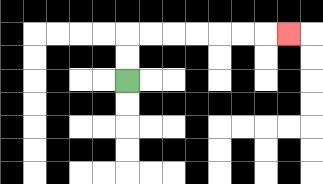{'start': '[5, 3]', 'end': '[12, 1]', 'path_directions': 'U,U,R,R,R,R,R,R,R', 'path_coordinates': '[[5, 3], [5, 2], [5, 1], [6, 1], [7, 1], [8, 1], [9, 1], [10, 1], [11, 1], [12, 1]]'}